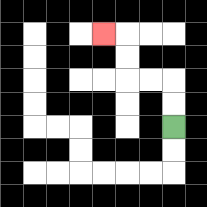{'start': '[7, 5]', 'end': '[4, 1]', 'path_directions': 'U,U,L,L,U,U,L', 'path_coordinates': '[[7, 5], [7, 4], [7, 3], [6, 3], [5, 3], [5, 2], [5, 1], [4, 1]]'}